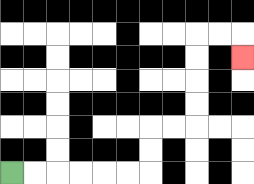{'start': '[0, 7]', 'end': '[10, 2]', 'path_directions': 'R,R,R,R,R,R,U,U,R,R,U,U,U,U,R,R,D', 'path_coordinates': '[[0, 7], [1, 7], [2, 7], [3, 7], [4, 7], [5, 7], [6, 7], [6, 6], [6, 5], [7, 5], [8, 5], [8, 4], [8, 3], [8, 2], [8, 1], [9, 1], [10, 1], [10, 2]]'}